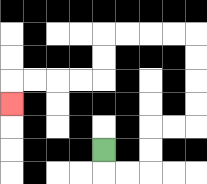{'start': '[4, 6]', 'end': '[0, 4]', 'path_directions': 'D,R,R,U,U,R,R,U,U,U,U,L,L,L,L,D,D,L,L,L,L,D', 'path_coordinates': '[[4, 6], [4, 7], [5, 7], [6, 7], [6, 6], [6, 5], [7, 5], [8, 5], [8, 4], [8, 3], [8, 2], [8, 1], [7, 1], [6, 1], [5, 1], [4, 1], [4, 2], [4, 3], [3, 3], [2, 3], [1, 3], [0, 3], [0, 4]]'}